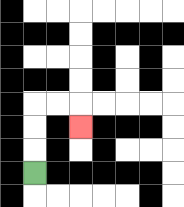{'start': '[1, 7]', 'end': '[3, 5]', 'path_directions': 'U,U,U,R,R,D', 'path_coordinates': '[[1, 7], [1, 6], [1, 5], [1, 4], [2, 4], [3, 4], [3, 5]]'}